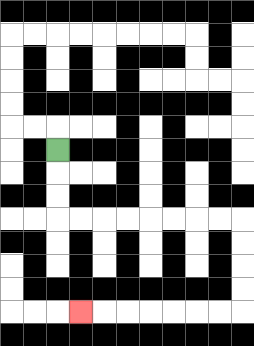{'start': '[2, 6]', 'end': '[3, 13]', 'path_directions': 'D,D,D,R,R,R,R,R,R,R,R,D,D,D,D,L,L,L,L,L,L,L', 'path_coordinates': '[[2, 6], [2, 7], [2, 8], [2, 9], [3, 9], [4, 9], [5, 9], [6, 9], [7, 9], [8, 9], [9, 9], [10, 9], [10, 10], [10, 11], [10, 12], [10, 13], [9, 13], [8, 13], [7, 13], [6, 13], [5, 13], [4, 13], [3, 13]]'}